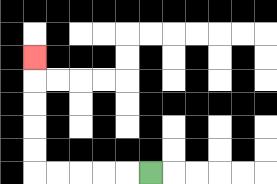{'start': '[6, 7]', 'end': '[1, 2]', 'path_directions': 'L,L,L,L,L,U,U,U,U,U', 'path_coordinates': '[[6, 7], [5, 7], [4, 7], [3, 7], [2, 7], [1, 7], [1, 6], [1, 5], [1, 4], [1, 3], [1, 2]]'}